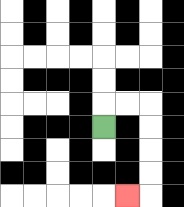{'start': '[4, 5]', 'end': '[5, 8]', 'path_directions': 'U,R,R,D,D,D,D,L', 'path_coordinates': '[[4, 5], [4, 4], [5, 4], [6, 4], [6, 5], [6, 6], [6, 7], [6, 8], [5, 8]]'}